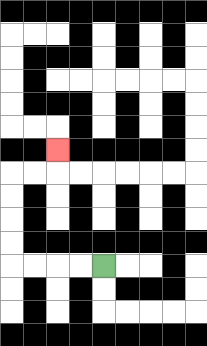{'start': '[4, 11]', 'end': '[2, 6]', 'path_directions': 'L,L,L,L,U,U,U,U,R,R,U', 'path_coordinates': '[[4, 11], [3, 11], [2, 11], [1, 11], [0, 11], [0, 10], [0, 9], [0, 8], [0, 7], [1, 7], [2, 7], [2, 6]]'}